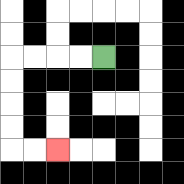{'start': '[4, 2]', 'end': '[2, 6]', 'path_directions': 'L,L,L,L,D,D,D,D,R,R', 'path_coordinates': '[[4, 2], [3, 2], [2, 2], [1, 2], [0, 2], [0, 3], [0, 4], [0, 5], [0, 6], [1, 6], [2, 6]]'}